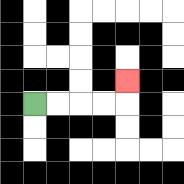{'start': '[1, 4]', 'end': '[5, 3]', 'path_directions': 'R,R,R,R,U', 'path_coordinates': '[[1, 4], [2, 4], [3, 4], [4, 4], [5, 4], [5, 3]]'}